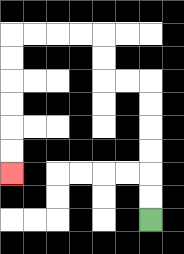{'start': '[6, 9]', 'end': '[0, 7]', 'path_directions': 'U,U,U,U,U,U,L,L,U,U,L,L,L,L,D,D,D,D,D,D', 'path_coordinates': '[[6, 9], [6, 8], [6, 7], [6, 6], [6, 5], [6, 4], [6, 3], [5, 3], [4, 3], [4, 2], [4, 1], [3, 1], [2, 1], [1, 1], [0, 1], [0, 2], [0, 3], [0, 4], [0, 5], [0, 6], [0, 7]]'}